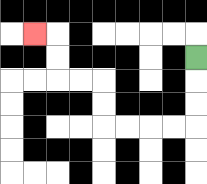{'start': '[8, 2]', 'end': '[1, 1]', 'path_directions': 'D,D,D,L,L,L,L,U,U,L,L,U,U,L', 'path_coordinates': '[[8, 2], [8, 3], [8, 4], [8, 5], [7, 5], [6, 5], [5, 5], [4, 5], [4, 4], [4, 3], [3, 3], [2, 3], [2, 2], [2, 1], [1, 1]]'}